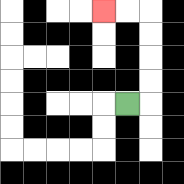{'start': '[5, 4]', 'end': '[4, 0]', 'path_directions': 'R,U,U,U,U,L,L', 'path_coordinates': '[[5, 4], [6, 4], [6, 3], [6, 2], [6, 1], [6, 0], [5, 0], [4, 0]]'}